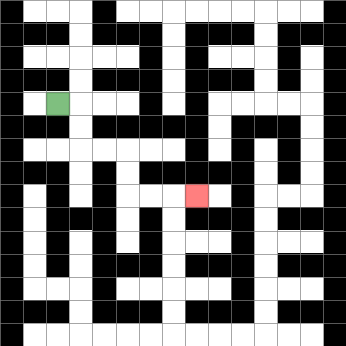{'start': '[2, 4]', 'end': '[8, 8]', 'path_directions': 'R,D,D,R,R,D,D,R,R,R', 'path_coordinates': '[[2, 4], [3, 4], [3, 5], [3, 6], [4, 6], [5, 6], [5, 7], [5, 8], [6, 8], [7, 8], [8, 8]]'}